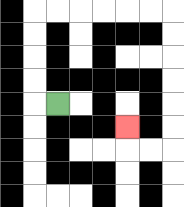{'start': '[2, 4]', 'end': '[5, 5]', 'path_directions': 'L,U,U,U,U,R,R,R,R,R,R,D,D,D,D,D,D,L,L,U', 'path_coordinates': '[[2, 4], [1, 4], [1, 3], [1, 2], [1, 1], [1, 0], [2, 0], [3, 0], [4, 0], [5, 0], [6, 0], [7, 0], [7, 1], [7, 2], [7, 3], [7, 4], [7, 5], [7, 6], [6, 6], [5, 6], [5, 5]]'}